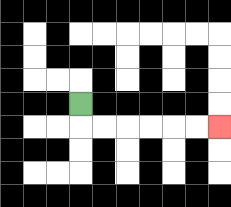{'start': '[3, 4]', 'end': '[9, 5]', 'path_directions': 'D,R,R,R,R,R,R', 'path_coordinates': '[[3, 4], [3, 5], [4, 5], [5, 5], [6, 5], [7, 5], [8, 5], [9, 5]]'}